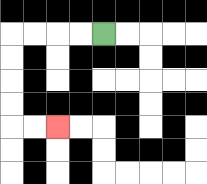{'start': '[4, 1]', 'end': '[2, 5]', 'path_directions': 'L,L,L,L,D,D,D,D,R,R', 'path_coordinates': '[[4, 1], [3, 1], [2, 1], [1, 1], [0, 1], [0, 2], [0, 3], [0, 4], [0, 5], [1, 5], [2, 5]]'}